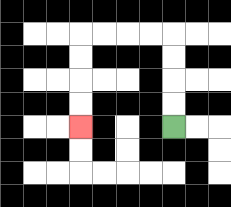{'start': '[7, 5]', 'end': '[3, 5]', 'path_directions': 'U,U,U,U,L,L,L,L,D,D,D,D', 'path_coordinates': '[[7, 5], [7, 4], [7, 3], [7, 2], [7, 1], [6, 1], [5, 1], [4, 1], [3, 1], [3, 2], [3, 3], [3, 4], [3, 5]]'}